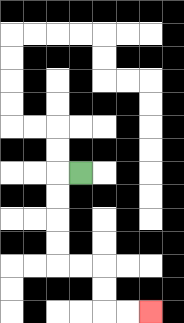{'start': '[3, 7]', 'end': '[6, 13]', 'path_directions': 'L,D,D,D,D,R,R,D,D,R,R', 'path_coordinates': '[[3, 7], [2, 7], [2, 8], [2, 9], [2, 10], [2, 11], [3, 11], [4, 11], [4, 12], [4, 13], [5, 13], [6, 13]]'}